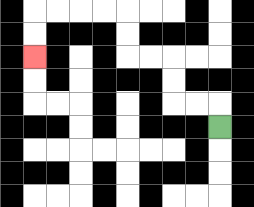{'start': '[9, 5]', 'end': '[1, 2]', 'path_directions': 'U,L,L,U,U,L,L,U,U,L,L,L,L,D,D', 'path_coordinates': '[[9, 5], [9, 4], [8, 4], [7, 4], [7, 3], [7, 2], [6, 2], [5, 2], [5, 1], [5, 0], [4, 0], [3, 0], [2, 0], [1, 0], [1, 1], [1, 2]]'}